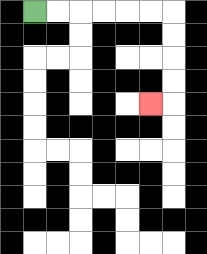{'start': '[1, 0]', 'end': '[6, 4]', 'path_directions': 'R,R,R,R,R,R,D,D,D,D,L', 'path_coordinates': '[[1, 0], [2, 0], [3, 0], [4, 0], [5, 0], [6, 0], [7, 0], [7, 1], [7, 2], [7, 3], [7, 4], [6, 4]]'}